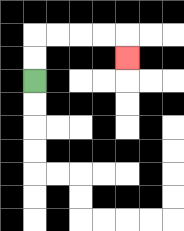{'start': '[1, 3]', 'end': '[5, 2]', 'path_directions': 'U,U,R,R,R,R,D', 'path_coordinates': '[[1, 3], [1, 2], [1, 1], [2, 1], [3, 1], [4, 1], [5, 1], [5, 2]]'}